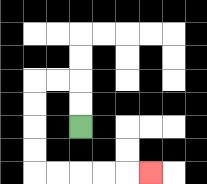{'start': '[3, 5]', 'end': '[6, 7]', 'path_directions': 'U,U,L,L,D,D,D,D,R,R,R,R,R', 'path_coordinates': '[[3, 5], [3, 4], [3, 3], [2, 3], [1, 3], [1, 4], [1, 5], [1, 6], [1, 7], [2, 7], [3, 7], [4, 7], [5, 7], [6, 7]]'}